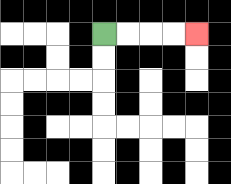{'start': '[4, 1]', 'end': '[8, 1]', 'path_directions': 'R,R,R,R', 'path_coordinates': '[[4, 1], [5, 1], [6, 1], [7, 1], [8, 1]]'}